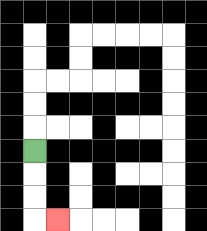{'start': '[1, 6]', 'end': '[2, 9]', 'path_directions': 'D,D,D,R', 'path_coordinates': '[[1, 6], [1, 7], [1, 8], [1, 9], [2, 9]]'}